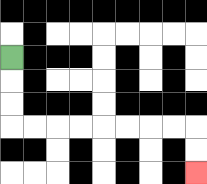{'start': '[0, 2]', 'end': '[8, 7]', 'path_directions': 'D,D,D,R,R,R,R,R,R,R,R,D,D', 'path_coordinates': '[[0, 2], [0, 3], [0, 4], [0, 5], [1, 5], [2, 5], [3, 5], [4, 5], [5, 5], [6, 5], [7, 5], [8, 5], [8, 6], [8, 7]]'}